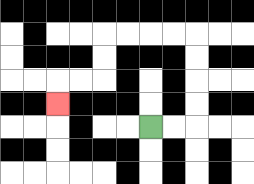{'start': '[6, 5]', 'end': '[2, 4]', 'path_directions': 'R,R,U,U,U,U,L,L,L,L,D,D,L,L,D', 'path_coordinates': '[[6, 5], [7, 5], [8, 5], [8, 4], [8, 3], [8, 2], [8, 1], [7, 1], [6, 1], [5, 1], [4, 1], [4, 2], [4, 3], [3, 3], [2, 3], [2, 4]]'}